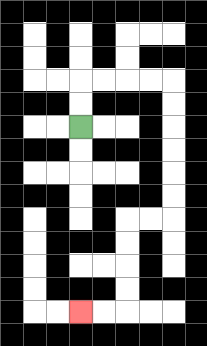{'start': '[3, 5]', 'end': '[3, 13]', 'path_directions': 'U,U,R,R,R,R,D,D,D,D,D,D,L,L,D,D,D,D,L,L', 'path_coordinates': '[[3, 5], [3, 4], [3, 3], [4, 3], [5, 3], [6, 3], [7, 3], [7, 4], [7, 5], [7, 6], [7, 7], [7, 8], [7, 9], [6, 9], [5, 9], [5, 10], [5, 11], [5, 12], [5, 13], [4, 13], [3, 13]]'}